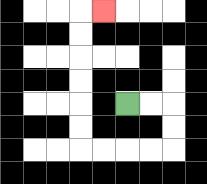{'start': '[5, 4]', 'end': '[4, 0]', 'path_directions': 'R,R,D,D,L,L,L,L,U,U,U,U,U,U,R', 'path_coordinates': '[[5, 4], [6, 4], [7, 4], [7, 5], [7, 6], [6, 6], [5, 6], [4, 6], [3, 6], [3, 5], [3, 4], [3, 3], [3, 2], [3, 1], [3, 0], [4, 0]]'}